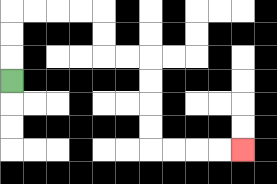{'start': '[0, 3]', 'end': '[10, 6]', 'path_directions': 'U,U,U,R,R,R,R,D,D,R,R,D,D,D,D,R,R,R,R', 'path_coordinates': '[[0, 3], [0, 2], [0, 1], [0, 0], [1, 0], [2, 0], [3, 0], [4, 0], [4, 1], [4, 2], [5, 2], [6, 2], [6, 3], [6, 4], [6, 5], [6, 6], [7, 6], [8, 6], [9, 6], [10, 6]]'}